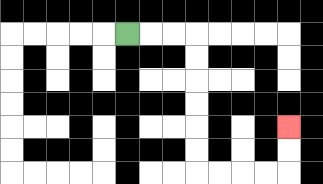{'start': '[5, 1]', 'end': '[12, 5]', 'path_directions': 'R,R,R,D,D,D,D,D,D,R,R,R,R,U,U', 'path_coordinates': '[[5, 1], [6, 1], [7, 1], [8, 1], [8, 2], [8, 3], [8, 4], [8, 5], [8, 6], [8, 7], [9, 7], [10, 7], [11, 7], [12, 7], [12, 6], [12, 5]]'}